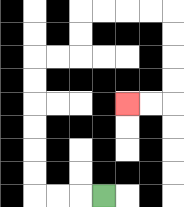{'start': '[4, 8]', 'end': '[5, 4]', 'path_directions': 'L,L,L,U,U,U,U,U,U,R,R,U,U,R,R,R,R,D,D,D,D,L,L', 'path_coordinates': '[[4, 8], [3, 8], [2, 8], [1, 8], [1, 7], [1, 6], [1, 5], [1, 4], [1, 3], [1, 2], [2, 2], [3, 2], [3, 1], [3, 0], [4, 0], [5, 0], [6, 0], [7, 0], [7, 1], [7, 2], [7, 3], [7, 4], [6, 4], [5, 4]]'}